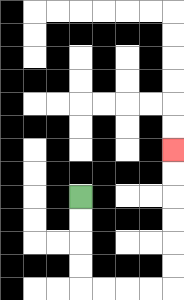{'start': '[3, 8]', 'end': '[7, 6]', 'path_directions': 'D,D,D,D,R,R,R,R,U,U,U,U,U,U', 'path_coordinates': '[[3, 8], [3, 9], [3, 10], [3, 11], [3, 12], [4, 12], [5, 12], [6, 12], [7, 12], [7, 11], [7, 10], [7, 9], [7, 8], [7, 7], [7, 6]]'}